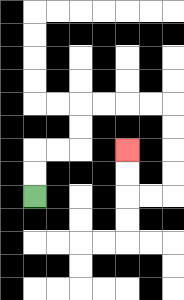{'start': '[1, 8]', 'end': '[5, 6]', 'path_directions': 'U,U,R,R,U,U,R,R,R,R,D,D,D,D,L,L,U,U', 'path_coordinates': '[[1, 8], [1, 7], [1, 6], [2, 6], [3, 6], [3, 5], [3, 4], [4, 4], [5, 4], [6, 4], [7, 4], [7, 5], [7, 6], [7, 7], [7, 8], [6, 8], [5, 8], [5, 7], [5, 6]]'}